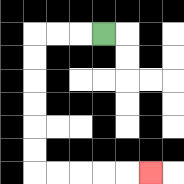{'start': '[4, 1]', 'end': '[6, 7]', 'path_directions': 'L,L,L,D,D,D,D,D,D,R,R,R,R,R', 'path_coordinates': '[[4, 1], [3, 1], [2, 1], [1, 1], [1, 2], [1, 3], [1, 4], [1, 5], [1, 6], [1, 7], [2, 7], [3, 7], [4, 7], [5, 7], [6, 7]]'}